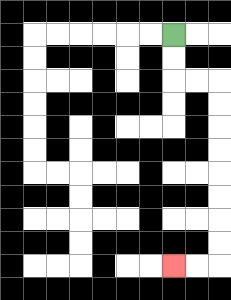{'start': '[7, 1]', 'end': '[7, 11]', 'path_directions': 'D,D,R,R,D,D,D,D,D,D,D,D,L,L', 'path_coordinates': '[[7, 1], [7, 2], [7, 3], [8, 3], [9, 3], [9, 4], [9, 5], [9, 6], [9, 7], [9, 8], [9, 9], [9, 10], [9, 11], [8, 11], [7, 11]]'}